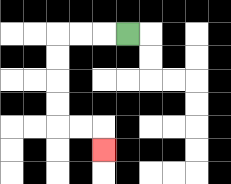{'start': '[5, 1]', 'end': '[4, 6]', 'path_directions': 'L,L,L,D,D,D,D,R,R,D', 'path_coordinates': '[[5, 1], [4, 1], [3, 1], [2, 1], [2, 2], [2, 3], [2, 4], [2, 5], [3, 5], [4, 5], [4, 6]]'}